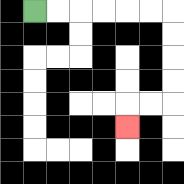{'start': '[1, 0]', 'end': '[5, 5]', 'path_directions': 'R,R,R,R,R,R,D,D,D,D,L,L,D', 'path_coordinates': '[[1, 0], [2, 0], [3, 0], [4, 0], [5, 0], [6, 0], [7, 0], [7, 1], [7, 2], [7, 3], [7, 4], [6, 4], [5, 4], [5, 5]]'}